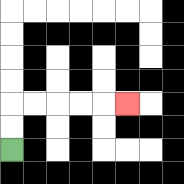{'start': '[0, 6]', 'end': '[5, 4]', 'path_directions': 'U,U,R,R,R,R,R', 'path_coordinates': '[[0, 6], [0, 5], [0, 4], [1, 4], [2, 4], [3, 4], [4, 4], [5, 4]]'}